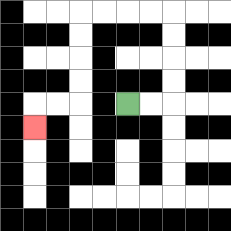{'start': '[5, 4]', 'end': '[1, 5]', 'path_directions': 'R,R,U,U,U,U,L,L,L,L,D,D,D,D,L,L,D', 'path_coordinates': '[[5, 4], [6, 4], [7, 4], [7, 3], [7, 2], [7, 1], [7, 0], [6, 0], [5, 0], [4, 0], [3, 0], [3, 1], [3, 2], [3, 3], [3, 4], [2, 4], [1, 4], [1, 5]]'}